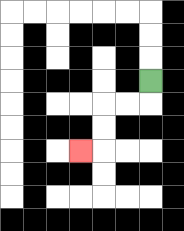{'start': '[6, 3]', 'end': '[3, 6]', 'path_directions': 'D,L,L,D,D,L', 'path_coordinates': '[[6, 3], [6, 4], [5, 4], [4, 4], [4, 5], [4, 6], [3, 6]]'}